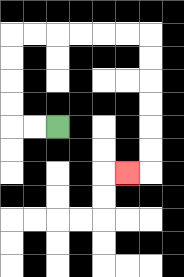{'start': '[2, 5]', 'end': '[5, 7]', 'path_directions': 'L,L,U,U,U,U,R,R,R,R,R,R,D,D,D,D,D,D,L', 'path_coordinates': '[[2, 5], [1, 5], [0, 5], [0, 4], [0, 3], [0, 2], [0, 1], [1, 1], [2, 1], [3, 1], [4, 1], [5, 1], [6, 1], [6, 2], [6, 3], [6, 4], [6, 5], [6, 6], [6, 7], [5, 7]]'}